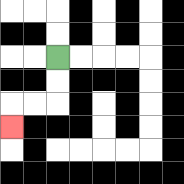{'start': '[2, 2]', 'end': '[0, 5]', 'path_directions': 'D,D,L,L,D', 'path_coordinates': '[[2, 2], [2, 3], [2, 4], [1, 4], [0, 4], [0, 5]]'}